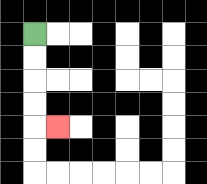{'start': '[1, 1]', 'end': '[2, 5]', 'path_directions': 'D,D,D,D,R', 'path_coordinates': '[[1, 1], [1, 2], [1, 3], [1, 4], [1, 5], [2, 5]]'}